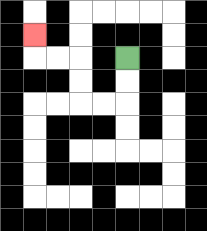{'start': '[5, 2]', 'end': '[1, 1]', 'path_directions': 'D,D,L,L,U,U,L,L,U', 'path_coordinates': '[[5, 2], [5, 3], [5, 4], [4, 4], [3, 4], [3, 3], [3, 2], [2, 2], [1, 2], [1, 1]]'}